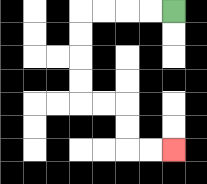{'start': '[7, 0]', 'end': '[7, 6]', 'path_directions': 'L,L,L,L,D,D,D,D,R,R,D,D,R,R', 'path_coordinates': '[[7, 0], [6, 0], [5, 0], [4, 0], [3, 0], [3, 1], [3, 2], [3, 3], [3, 4], [4, 4], [5, 4], [5, 5], [5, 6], [6, 6], [7, 6]]'}